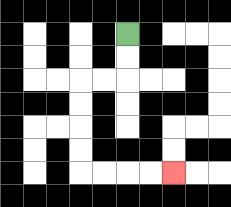{'start': '[5, 1]', 'end': '[7, 7]', 'path_directions': 'D,D,L,L,D,D,D,D,R,R,R,R', 'path_coordinates': '[[5, 1], [5, 2], [5, 3], [4, 3], [3, 3], [3, 4], [3, 5], [3, 6], [3, 7], [4, 7], [5, 7], [6, 7], [7, 7]]'}